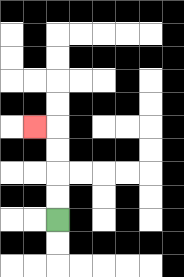{'start': '[2, 9]', 'end': '[1, 5]', 'path_directions': 'U,U,U,U,L', 'path_coordinates': '[[2, 9], [2, 8], [2, 7], [2, 6], [2, 5], [1, 5]]'}